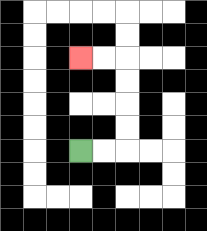{'start': '[3, 6]', 'end': '[3, 2]', 'path_directions': 'R,R,U,U,U,U,L,L', 'path_coordinates': '[[3, 6], [4, 6], [5, 6], [5, 5], [5, 4], [5, 3], [5, 2], [4, 2], [3, 2]]'}